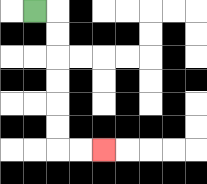{'start': '[1, 0]', 'end': '[4, 6]', 'path_directions': 'R,D,D,D,D,D,D,R,R', 'path_coordinates': '[[1, 0], [2, 0], [2, 1], [2, 2], [2, 3], [2, 4], [2, 5], [2, 6], [3, 6], [4, 6]]'}